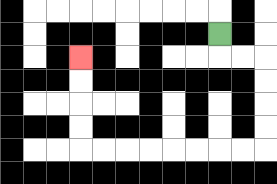{'start': '[9, 1]', 'end': '[3, 2]', 'path_directions': 'D,R,R,D,D,D,D,L,L,L,L,L,L,L,L,U,U,U,U', 'path_coordinates': '[[9, 1], [9, 2], [10, 2], [11, 2], [11, 3], [11, 4], [11, 5], [11, 6], [10, 6], [9, 6], [8, 6], [7, 6], [6, 6], [5, 6], [4, 6], [3, 6], [3, 5], [3, 4], [3, 3], [3, 2]]'}